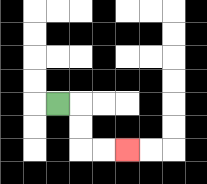{'start': '[2, 4]', 'end': '[5, 6]', 'path_directions': 'R,D,D,R,R', 'path_coordinates': '[[2, 4], [3, 4], [3, 5], [3, 6], [4, 6], [5, 6]]'}